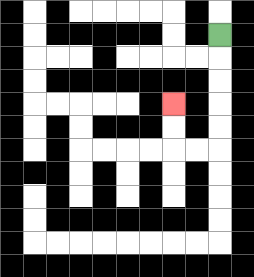{'start': '[9, 1]', 'end': '[7, 4]', 'path_directions': 'D,D,D,D,D,L,L,U,U', 'path_coordinates': '[[9, 1], [9, 2], [9, 3], [9, 4], [9, 5], [9, 6], [8, 6], [7, 6], [7, 5], [7, 4]]'}